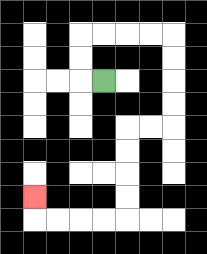{'start': '[4, 3]', 'end': '[1, 8]', 'path_directions': 'L,U,U,R,R,R,R,D,D,D,D,L,L,D,D,D,D,L,L,L,L,U', 'path_coordinates': '[[4, 3], [3, 3], [3, 2], [3, 1], [4, 1], [5, 1], [6, 1], [7, 1], [7, 2], [7, 3], [7, 4], [7, 5], [6, 5], [5, 5], [5, 6], [5, 7], [5, 8], [5, 9], [4, 9], [3, 9], [2, 9], [1, 9], [1, 8]]'}